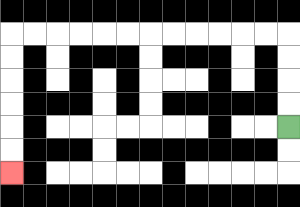{'start': '[12, 5]', 'end': '[0, 7]', 'path_directions': 'U,U,U,U,L,L,L,L,L,L,L,L,L,L,L,L,D,D,D,D,D,D', 'path_coordinates': '[[12, 5], [12, 4], [12, 3], [12, 2], [12, 1], [11, 1], [10, 1], [9, 1], [8, 1], [7, 1], [6, 1], [5, 1], [4, 1], [3, 1], [2, 1], [1, 1], [0, 1], [0, 2], [0, 3], [0, 4], [0, 5], [0, 6], [0, 7]]'}